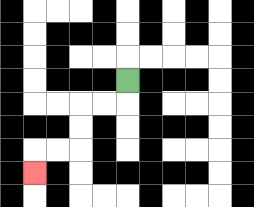{'start': '[5, 3]', 'end': '[1, 7]', 'path_directions': 'D,L,L,D,D,L,L,D', 'path_coordinates': '[[5, 3], [5, 4], [4, 4], [3, 4], [3, 5], [3, 6], [2, 6], [1, 6], [1, 7]]'}